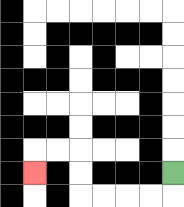{'start': '[7, 7]', 'end': '[1, 7]', 'path_directions': 'D,L,L,L,L,U,U,L,L,D', 'path_coordinates': '[[7, 7], [7, 8], [6, 8], [5, 8], [4, 8], [3, 8], [3, 7], [3, 6], [2, 6], [1, 6], [1, 7]]'}